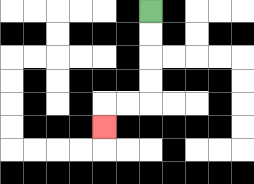{'start': '[6, 0]', 'end': '[4, 5]', 'path_directions': 'D,D,D,D,L,L,D', 'path_coordinates': '[[6, 0], [6, 1], [6, 2], [6, 3], [6, 4], [5, 4], [4, 4], [4, 5]]'}